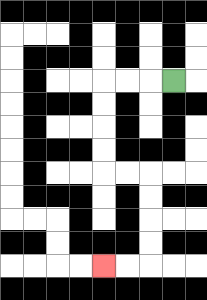{'start': '[7, 3]', 'end': '[4, 11]', 'path_directions': 'L,L,L,D,D,D,D,R,R,D,D,D,D,L,L', 'path_coordinates': '[[7, 3], [6, 3], [5, 3], [4, 3], [4, 4], [4, 5], [4, 6], [4, 7], [5, 7], [6, 7], [6, 8], [6, 9], [6, 10], [6, 11], [5, 11], [4, 11]]'}